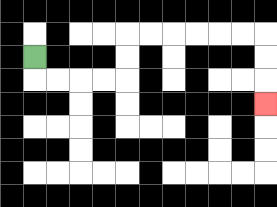{'start': '[1, 2]', 'end': '[11, 4]', 'path_directions': 'D,R,R,R,R,U,U,R,R,R,R,R,R,D,D,D', 'path_coordinates': '[[1, 2], [1, 3], [2, 3], [3, 3], [4, 3], [5, 3], [5, 2], [5, 1], [6, 1], [7, 1], [8, 1], [9, 1], [10, 1], [11, 1], [11, 2], [11, 3], [11, 4]]'}